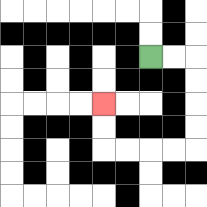{'start': '[6, 2]', 'end': '[4, 4]', 'path_directions': 'R,R,D,D,D,D,L,L,L,L,U,U', 'path_coordinates': '[[6, 2], [7, 2], [8, 2], [8, 3], [8, 4], [8, 5], [8, 6], [7, 6], [6, 6], [5, 6], [4, 6], [4, 5], [4, 4]]'}